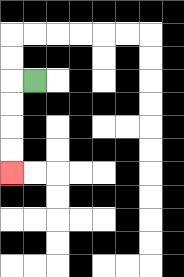{'start': '[1, 3]', 'end': '[0, 7]', 'path_directions': 'L,D,D,D,D', 'path_coordinates': '[[1, 3], [0, 3], [0, 4], [0, 5], [0, 6], [0, 7]]'}